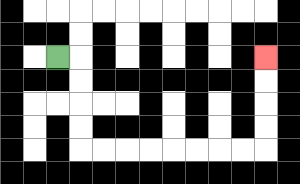{'start': '[2, 2]', 'end': '[11, 2]', 'path_directions': 'R,D,D,D,D,R,R,R,R,R,R,R,R,U,U,U,U', 'path_coordinates': '[[2, 2], [3, 2], [3, 3], [3, 4], [3, 5], [3, 6], [4, 6], [5, 6], [6, 6], [7, 6], [8, 6], [9, 6], [10, 6], [11, 6], [11, 5], [11, 4], [11, 3], [11, 2]]'}